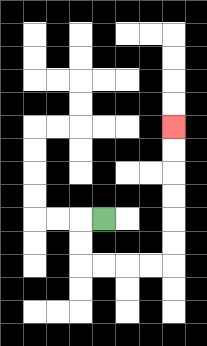{'start': '[4, 9]', 'end': '[7, 5]', 'path_directions': 'L,D,D,R,R,R,R,U,U,U,U,U,U', 'path_coordinates': '[[4, 9], [3, 9], [3, 10], [3, 11], [4, 11], [5, 11], [6, 11], [7, 11], [7, 10], [7, 9], [7, 8], [7, 7], [7, 6], [7, 5]]'}